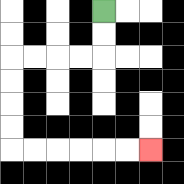{'start': '[4, 0]', 'end': '[6, 6]', 'path_directions': 'D,D,L,L,L,L,D,D,D,D,R,R,R,R,R,R', 'path_coordinates': '[[4, 0], [4, 1], [4, 2], [3, 2], [2, 2], [1, 2], [0, 2], [0, 3], [0, 4], [0, 5], [0, 6], [1, 6], [2, 6], [3, 6], [4, 6], [5, 6], [6, 6]]'}